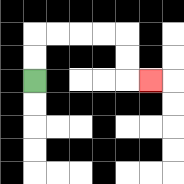{'start': '[1, 3]', 'end': '[6, 3]', 'path_directions': 'U,U,R,R,R,R,D,D,R', 'path_coordinates': '[[1, 3], [1, 2], [1, 1], [2, 1], [3, 1], [4, 1], [5, 1], [5, 2], [5, 3], [6, 3]]'}